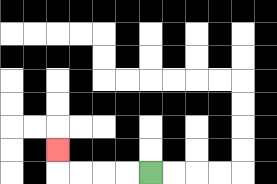{'start': '[6, 7]', 'end': '[2, 6]', 'path_directions': 'L,L,L,L,U', 'path_coordinates': '[[6, 7], [5, 7], [4, 7], [3, 7], [2, 7], [2, 6]]'}